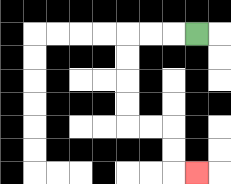{'start': '[8, 1]', 'end': '[8, 7]', 'path_directions': 'L,L,L,D,D,D,D,R,R,D,D,R', 'path_coordinates': '[[8, 1], [7, 1], [6, 1], [5, 1], [5, 2], [5, 3], [5, 4], [5, 5], [6, 5], [7, 5], [7, 6], [7, 7], [8, 7]]'}